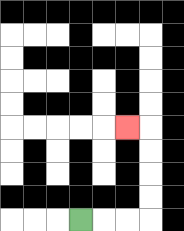{'start': '[3, 9]', 'end': '[5, 5]', 'path_directions': 'R,R,R,U,U,U,U,L', 'path_coordinates': '[[3, 9], [4, 9], [5, 9], [6, 9], [6, 8], [6, 7], [6, 6], [6, 5], [5, 5]]'}